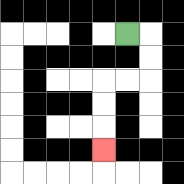{'start': '[5, 1]', 'end': '[4, 6]', 'path_directions': 'R,D,D,L,L,D,D,D', 'path_coordinates': '[[5, 1], [6, 1], [6, 2], [6, 3], [5, 3], [4, 3], [4, 4], [4, 5], [4, 6]]'}